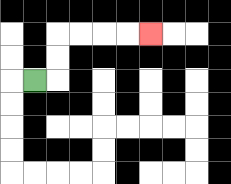{'start': '[1, 3]', 'end': '[6, 1]', 'path_directions': 'R,U,U,R,R,R,R', 'path_coordinates': '[[1, 3], [2, 3], [2, 2], [2, 1], [3, 1], [4, 1], [5, 1], [6, 1]]'}